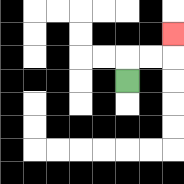{'start': '[5, 3]', 'end': '[7, 1]', 'path_directions': 'U,R,R,U', 'path_coordinates': '[[5, 3], [5, 2], [6, 2], [7, 2], [7, 1]]'}